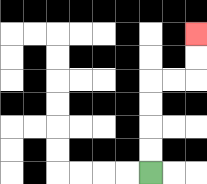{'start': '[6, 7]', 'end': '[8, 1]', 'path_directions': 'U,U,U,U,R,R,U,U', 'path_coordinates': '[[6, 7], [6, 6], [6, 5], [6, 4], [6, 3], [7, 3], [8, 3], [8, 2], [8, 1]]'}